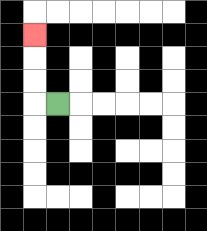{'start': '[2, 4]', 'end': '[1, 1]', 'path_directions': 'L,U,U,U', 'path_coordinates': '[[2, 4], [1, 4], [1, 3], [1, 2], [1, 1]]'}